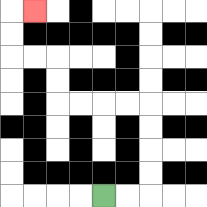{'start': '[4, 8]', 'end': '[1, 0]', 'path_directions': 'R,R,U,U,U,U,L,L,L,L,U,U,L,L,U,U,R', 'path_coordinates': '[[4, 8], [5, 8], [6, 8], [6, 7], [6, 6], [6, 5], [6, 4], [5, 4], [4, 4], [3, 4], [2, 4], [2, 3], [2, 2], [1, 2], [0, 2], [0, 1], [0, 0], [1, 0]]'}